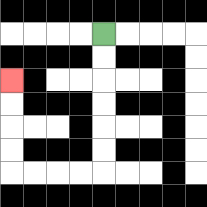{'start': '[4, 1]', 'end': '[0, 3]', 'path_directions': 'D,D,D,D,D,D,L,L,L,L,U,U,U,U', 'path_coordinates': '[[4, 1], [4, 2], [4, 3], [4, 4], [4, 5], [4, 6], [4, 7], [3, 7], [2, 7], [1, 7], [0, 7], [0, 6], [0, 5], [0, 4], [0, 3]]'}